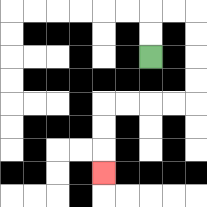{'start': '[6, 2]', 'end': '[4, 7]', 'path_directions': 'U,U,R,R,D,D,D,D,L,L,L,L,D,D,D', 'path_coordinates': '[[6, 2], [6, 1], [6, 0], [7, 0], [8, 0], [8, 1], [8, 2], [8, 3], [8, 4], [7, 4], [6, 4], [5, 4], [4, 4], [4, 5], [4, 6], [4, 7]]'}